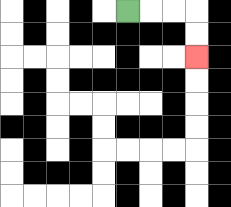{'start': '[5, 0]', 'end': '[8, 2]', 'path_directions': 'R,R,R,D,D', 'path_coordinates': '[[5, 0], [6, 0], [7, 0], [8, 0], [8, 1], [8, 2]]'}